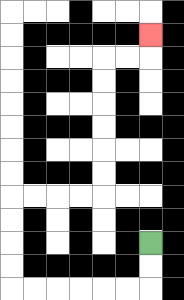{'start': '[6, 10]', 'end': '[6, 1]', 'path_directions': 'D,D,L,L,L,L,L,L,U,U,U,U,R,R,R,R,U,U,U,U,U,U,R,R,U', 'path_coordinates': '[[6, 10], [6, 11], [6, 12], [5, 12], [4, 12], [3, 12], [2, 12], [1, 12], [0, 12], [0, 11], [0, 10], [0, 9], [0, 8], [1, 8], [2, 8], [3, 8], [4, 8], [4, 7], [4, 6], [4, 5], [4, 4], [4, 3], [4, 2], [5, 2], [6, 2], [6, 1]]'}